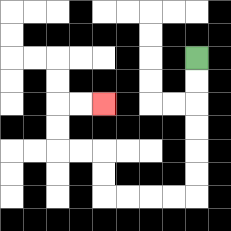{'start': '[8, 2]', 'end': '[4, 4]', 'path_directions': 'D,D,D,D,D,D,L,L,L,L,U,U,L,L,U,U,R,R', 'path_coordinates': '[[8, 2], [8, 3], [8, 4], [8, 5], [8, 6], [8, 7], [8, 8], [7, 8], [6, 8], [5, 8], [4, 8], [4, 7], [4, 6], [3, 6], [2, 6], [2, 5], [2, 4], [3, 4], [4, 4]]'}